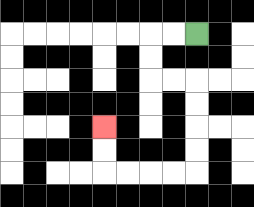{'start': '[8, 1]', 'end': '[4, 5]', 'path_directions': 'L,L,D,D,R,R,D,D,D,D,L,L,L,L,U,U', 'path_coordinates': '[[8, 1], [7, 1], [6, 1], [6, 2], [6, 3], [7, 3], [8, 3], [8, 4], [8, 5], [8, 6], [8, 7], [7, 7], [6, 7], [5, 7], [4, 7], [4, 6], [4, 5]]'}